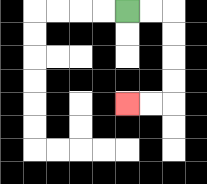{'start': '[5, 0]', 'end': '[5, 4]', 'path_directions': 'R,R,D,D,D,D,L,L', 'path_coordinates': '[[5, 0], [6, 0], [7, 0], [7, 1], [7, 2], [7, 3], [7, 4], [6, 4], [5, 4]]'}